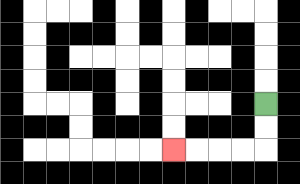{'start': '[11, 4]', 'end': '[7, 6]', 'path_directions': 'D,D,L,L,L,L', 'path_coordinates': '[[11, 4], [11, 5], [11, 6], [10, 6], [9, 6], [8, 6], [7, 6]]'}